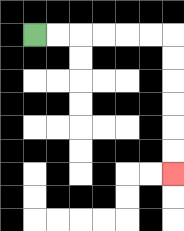{'start': '[1, 1]', 'end': '[7, 7]', 'path_directions': 'R,R,R,R,R,R,D,D,D,D,D,D', 'path_coordinates': '[[1, 1], [2, 1], [3, 1], [4, 1], [5, 1], [6, 1], [7, 1], [7, 2], [7, 3], [7, 4], [7, 5], [7, 6], [7, 7]]'}